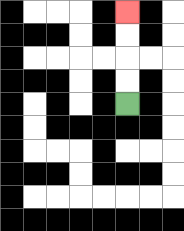{'start': '[5, 4]', 'end': '[5, 0]', 'path_directions': 'U,U,U,U', 'path_coordinates': '[[5, 4], [5, 3], [5, 2], [5, 1], [5, 0]]'}